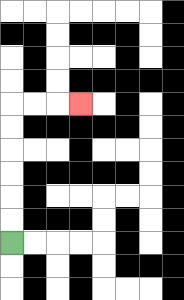{'start': '[0, 10]', 'end': '[3, 4]', 'path_directions': 'U,U,U,U,U,U,R,R,R', 'path_coordinates': '[[0, 10], [0, 9], [0, 8], [0, 7], [0, 6], [0, 5], [0, 4], [1, 4], [2, 4], [3, 4]]'}